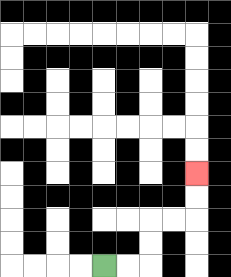{'start': '[4, 11]', 'end': '[8, 7]', 'path_directions': 'R,R,U,U,R,R,U,U', 'path_coordinates': '[[4, 11], [5, 11], [6, 11], [6, 10], [6, 9], [7, 9], [8, 9], [8, 8], [8, 7]]'}